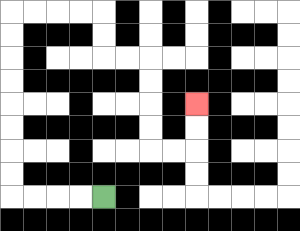{'start': '[4, 8]', 'end': '[8, 4]', 'path_directions': 'L,L,L,L,U,U,U,U,U,U,U,U,R,R,R,R,D,D,R,R,D,D,D,D,R,R,U,U', 'path_coordinates': '[[4, 8], [3, 8], [2, 8], [1, 8], [0, 8], [0, 7], [0, 6], [0, 5], [0, 4], [0, 3], [0, 2], [0, 1], [0, 0], [1, 0], [2, 0], [3, 0], [4, 0], [4, 1], [4, 2], [5, 2], [6, 2], [6, 3], [6, 4], [6, 5], [6, 6], [7, 6], [8, 6], [8, 5], [8, 4]]'}